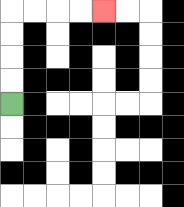{'start': '[0, 4]', 'end': '[4, 0]', 'path_directions': 'U,U,U,U,R,R,R,R', 'path_coordinates': '[[0, 4], [0, 3], [0, 2], [0, 1], [0, 0], [1, 0], [2, 0], [3, 0], [4, 0]]'}